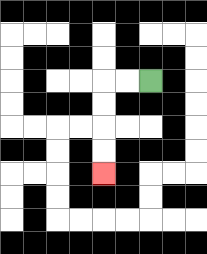{'start': '[6, 3]', 'end': '[4, 7]', 'path_directions': 'L,L,D,D,D,D', 'path_coordinates': '[[6, 3], [5, 3], [4, 3], [4, 4], [4, 5], [4, 6], [4, 7]]'}